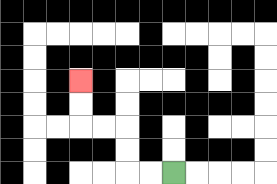{'start': '[7, 7]', 'end': '[3, 3]', 'path_directions': 'L,L,U,U,L,L,U,U', 'path_coordinates': '[[7, 7], [6, 7], [5, 7], [5, 6], [5, 5], [4, 5], [3, 5], [3, 4], [3, 3]]'}